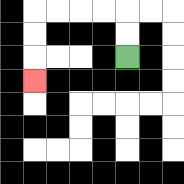{'start': '[5, 2]', 'end': '[1, 3]', 'path_directions': 'U,U,L,L,L,L,D,D,D', 'path_coordinates': '[[5, 2], [5, 1], [5, 0], [4, 0], [3, 0], [2, 0], [1, 0], [1, 1], [1, 2], [1, 3]]'}